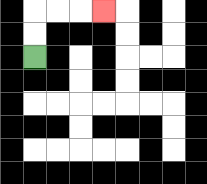{'start': '[1, 2]', 'end': '[4, 0]', 'path_directions': 'U,U,R,R,R', 'path_coordinates': '[[1, 2], [1, 1], [1, 0], [2, 0], [3, 0], [4, 0]]'}